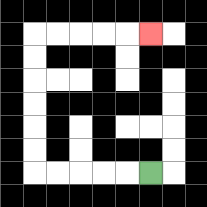{'start': '[6, 7]', 'end': '[6, 1]', 'path_directions': 'L,L,L,L,L,U,U,U,U,U,U,R,R,R,R,R', 'path_coordinates': '[[6, 7], [5, 7], [4, 7], [3, 7], [2, 7], [1, 7], [1, 6], [1, 5], [1, 4], [1, 3], [1, 2], [1, 1], [2, 1], [3, 1], [4, 1], [5, 1], [6, 1]]'}